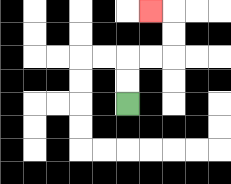{'start': '[5, 4]', 'end': '[6, 0]', 'path_directions': 'U,U,R,R,U,U,L', 'path_coordinates': '[[5, 4], [5, 3], [5, 2], [6, 2], [7, 2], [7, 1], [7, 0], [6, 0]]'}